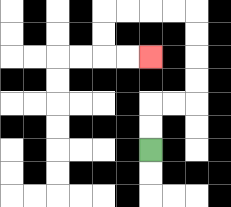{'start': '[6, 6]', 'end': '[6, 2]', 'path_directions': 'U,U,R,R,U,U,U,U,L,L,L,L,D,D,R,R', 'path_coordinates': '[[6, 6], [6, 5], [6, 4], [7, 4], [8, 4], [8, 3], [8, 2], [8, 1], [8, 0], [7, 0], [6, 0], [5, 0], [4, 0], [4, 1], [4, 2], [5, 2], [6, 2]]'}